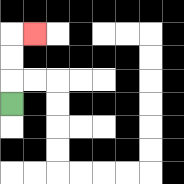{'start': '[0, 4]', 'end': '[1, 1]', 'path_directions': 'U,U,U,R', 'path_coordinates': '[[0, 4], [0, 3], [0, 2], [0, 1], [1, 1]]'}